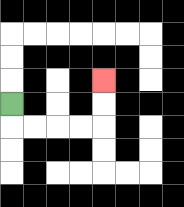{'start': '[0, 4]', 'end': '[4, 3]', 'path_directions': 'D,R,R,R,R,U,U', 'path_coordinates': '[[0, 4], [0, 5], [1, 5], [2, 5], [3, 5], [4, 5], [4, 4], [4, 3]]'}